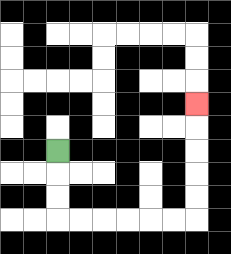{'start': '[2, 6]', 'end': '[8, 4]', 'path_directions': 'D,D,D,R,R,R,R,R,R,U,U,U,U,U', 'path_coordinates': '[[2, 6], [2, 7], [2, 8], [2, 9], [3, 9], [4, 9], [5, 9], [6, 9], [7, 9], [8, 9], [8, 8], [8, 7], [8, 6], [8, 5], [8, 4]]'}